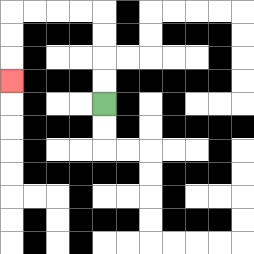{'start': '[4, 4]', 'end': '[0, 3]', 'path_directions': 'U,U,U,U,L,L,L,L,D,D,D', 'path_coordinates': '[[4, 4], [4, 3], [4, 2], [4, 1], [4, 0], [3, 0], [2, 0], [1, 0], [0, 0], [0, 1], [0, 2], [0, 3]]'}